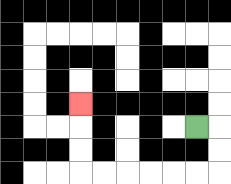{'start': '[8, 5]', 'end': '[3, 4]', 'path_directions': 'R,D,D,L,L,L,L,L,L,U,U,U', 'path_coordinates': '[[8, 5], [9, 5], [9, 6], [9, 7], [8, 7], [7, 7], [6, 7], [5, 7], [4, 7], [3, 7], [3, 6], [3, 5], [3, 4]]'}